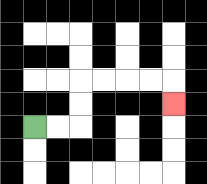{'start': '[1, 5]', 'end': '[7, 4]', 'path_directions': 'R,R,U,U,R,R,R,R,D', 'path_coordinates': '[[1, 5], [2, 5], [3, 5], [3, 4], [3, 3], [4, 3], [5, 3], [6, 3], [7, 3], [7, 4]]'}